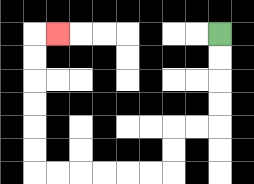{'start': '[9, 1]', 'end': '[2, 1]', 'path_directions': 'D,D,D,D,L,L,D,D,L,L,L,L,L,L,U,U,U,U,U,U,R', 'path_coordinates': '[[9, 1], [9, 2], [9, 3], [9, 4], [9, 5], [8, 5], [7, 5], [7, 6], [7, 7], [6, 7], [5, 7], [4, 7], [3, 7], [2, 7], [1, 7], [1, 6], [1, 5], [1, 4], [1, 3], [1, 2], [1, 1], [2, 1]]'}